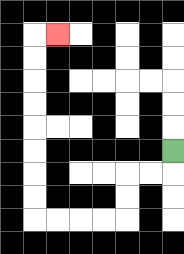{'start': '[7, 6]', 'end': '[2, 1]', 'path_directions': 'D,L,L,D,D,L,L,L,L,U,U,U,U,U,U,U,U,R', 'path_coordinates': '[[7, 6], [7, 7], [6, 7], [5, 7], [5, 8], [5, 9], [4, 9], [3, 9], [2, 9], [1, 9], [1, 8], [1, 7], [1, 6], [1, 5], [1, 4], [1, 3], [1, 2], [1, 1], [2, 1]]'}